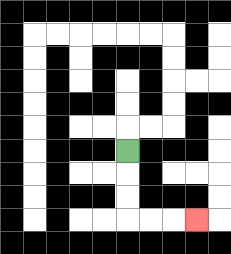{'start': '[5, 6]', 'end': '[8, 9]', 'path_directions': 'D,D,D,R,R,R', 'path_coordinates': '[[5, 6], [5, 7], [5, 8], [5, 9], [6, 9], [7, 9], [8, 9]]'}